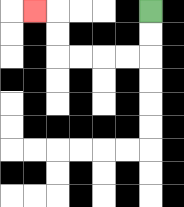{'start': '[6, 0]', 'end': '[1, 0]', 'path_directions': 'D,D,L,L,L,L,U,U,L', 'path_coordinates': '[[6, 0], [6, 1], [6, 2], [5, 2], [4, 2], [3, 2], [2, 2], [2, 1], [2, 0], [1, 0]]'}